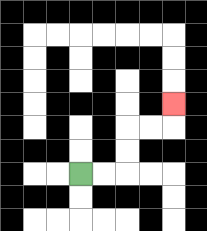{'start': '[3, 7]', 'end': '[7, 4]', 'path_directions': 'R,R,U,U,R,R,U', 'path_coordinates': '[[3, 7], [4, 7], [5, 7], [5, 6], [5, 5], [6, 5], [7, 5], [7, 4]]'}